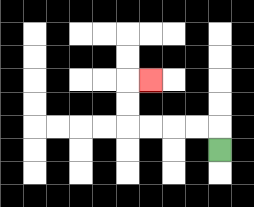{'start': '[9, 6]', 'end': '[6, 3]', 'path_directions': 'U,L,L,L,L,U,U,R', 'path_coordinates': '[[9, 6], [9, 5], [8, 5], [7, 5], [6, 5], [5, 5], [5, 4], [5, 3], [6, 3]]'}